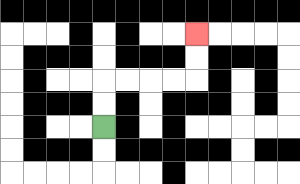{'start': '[4, 5]', 'end': '[8, 1]', 'path_directions': 'U,U,R,R,R,R,U,U', 'path_coordinates': '[[4, 5], [4, 4], [4, 3], [5, 3], [6, 3], [7, 3], [8, 3], [8, 2], [8, 1]]'}